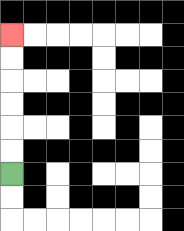{'start': '[0, 7]', 'end': '[0, 1]', 'path_directions': 'U,U,U,U,U,U', 'path_coordinates': '[[0, 7], [0, 6], [0, 5], [0, 4], [0, 3], [0, 2], [0, 1]]'}